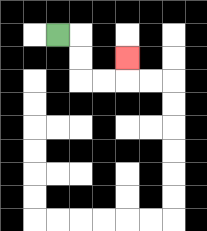{'start': '[2, 1]', 'end': '[5, 2]', 'path_directions': 'R,D,D,R,R,U', 'path_coordinates': '[[2, 1], [3, 1], [3, 2], [3, 3], [4, 3], [5, 3], [5, 2]]'}